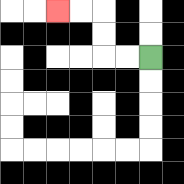{'start': '[6, 2]', 'end': '[2, 0]', 'path_directions': 'L,L,U,U,L,L', 'path_coordinates': '[[6, 2], [5, 2], [4, 2], [4, 1], [4, 0], [3, 0], [2, 0]]'}